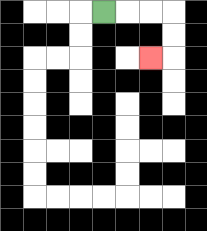{'start': '[4, 0]', 'end': '[6, 2]', 'path_directions': 'R,R,R,D,D,L', 'path_coordinates': '[[4, 0], [5, 0], [6, 0], [7, 0], [7, 1], [7, 2], [6, 2]]'}